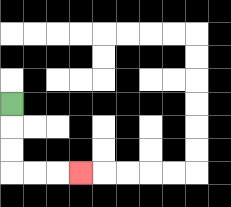{'start': '[0, 4]', 'end': '[3, 7]', 'path_directions': 'D,D,D,R,R,R', 'path_coordinates': '[[0, 4], [0, 5], [0, 6], [0, 7], [1, 7], [2, 7], [3, 7]]'}